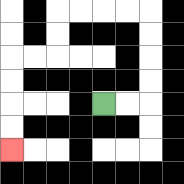{'start': '[4, 4]', 'end': '[0, 6]', 'path_directions': 'R,R,U,U,U,U,L,L,L,L,D,D,L,L,D,D,D,D', 'path_coordinates': '[[4, 4], [5, 4], [6, 4], [6, 3], [6, 2], [6, 1], [6, 0], [5, 0], [4, 0], [3, 0], [2, 0], [2, 1], [2, 2], [1, 2], [0, 2], [0, 3], [0, 4], [0, 5], [0, 6]]'}